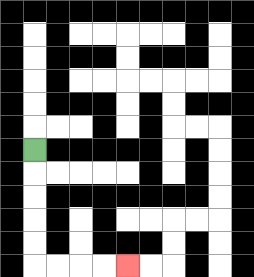{'start': '[1, 6]', 'end': '[5, 11]', 'path_directions': 'D,D,D,D,D,R,R,R,R', 'path_coordinates': '[[1, 6], [1, 7], [1, 8], [1, 9], [1, 10], [1, 11], [2, 11], [3, 11], [4, 11], [5, 11]]'}